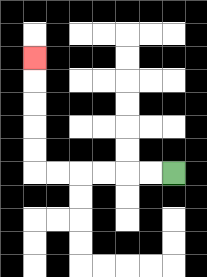{'start': '[7, 7]', 'end': '[1, 2]', 'path_directions': 'L,L,L,L,L,L,U,U,U,U,U', 'path_coordinates': '[[7, 7], [6, 7], [5, 7], [4, 7], [3, 7], [2, 7], [1, 7], [1, 6], [1, 5], [1, 4], [1, 3], [1, 2]]'}